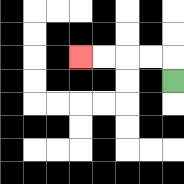{'start': '[7, 3]', 'end': '[3, 2]', 'path_directions': 'U,L,L,L,L', 'path_coordinates': '[[7, 3], [7, 2], [6, 2], [5, 2], [4, 2], [3, 2]]'}